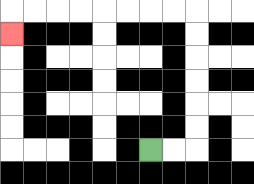{'start': '[6, 6]', 'end': '[0, 1]', 'path_directions': 'R,R,U,U,U,U,U,U,L,L,L,L,L,L,L,L,D', 'path_coordinates': '[[6, 6], [7, 6], [8, 6], [8, 5], [8, 4], [8, 3], [8, 2], [8, 1], [8, 0], [7, 0], [6, 0], [5, 0], [4, 0], [3, 0], [2, 0], [1, 0], [0, 0], [0, 1]]'}